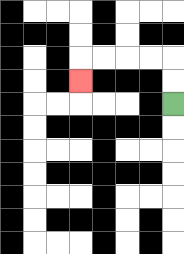{'start': '[7, 4]', 'end': '[3, 3]', 'path_directions': 'U,U,L,L,L,L,D', 'path_coordinates': '[[7, 4], [7, 3], [7, 2], [6, 2], [5, 2], [4, 2], [3, 2], [3, 3]]'}